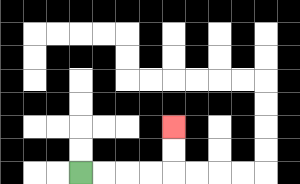{'start': '[3, 7]', 'end': '[7, 5]', 'path_directions': 'R,R,R,R,U,U', 'path_coordinates': '[[3, 7], [4, 7], [5, 7], [6, 7], [7, 7], [7, 6], [7, 5]]'}